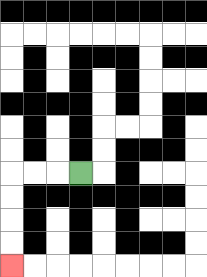{'start': '[3, 7]', 'end': '[0, 11]', 'path_directions': 'L,L,L,D,D,D,D', 'path_coordinates': '[[3, 7], [2, 7], [1, 7], [0, 7], [0, 8], [0, 9], [0, 10], [0, 11]]'}